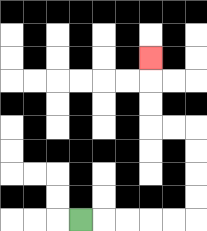{'start': '[3, 9]', 'end': '[6, 2]', 'path_directions': 'R,R,R,R,R,U,U,U,U,L,L,U,U,U', 'path_coordinates': '[[3, 9], [4, 9], [5, 9], [6, 9], [7, 9], [8, 9], [8, 8], [8, 7], [8, 6], [8, 5], [7, 5], [6, 5], [6, 4], [6, 3], [6, 2]]'}